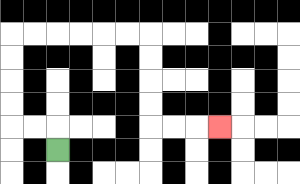{'start': '[2, 6]', 'end': '[9, 5]', 'path_directions': 'U,L,L,U,U,U,U,R,R,R,R,R,R,D,D,D,D,R,R,R', 'path_coordinates': '[[2, 6], [2, 5], [1, 5], [0, 5], [0, 4], [0, 3], [0, 2], [0, 1], [1, 1], [2, 1], [3, 1], [4, 1], [5, 1], [6, 1], [6, 2], [6, 3], [6, 4], [6, 5], [7, 5], [8, 5], [9, 5]]'}